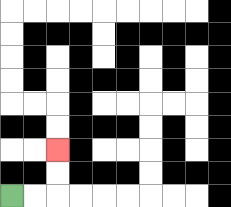{'start': '[0, 8]', 'end': '[2, 6]', 'path_directions': 'R,R,U,U', 'path_coordinates': '[[0, 8], [1, 8], [2, 8], [2, 7], [2, 6]]'}